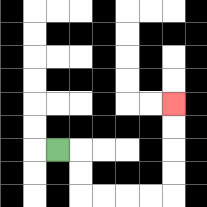{'start': '[2, 6]', 'end': '[7, 4]', 'path_directions': 'R,D,D,R,R,R,R,U,U,U,U', 'path_coordinates': '[[2, 6], [3, 6], [3, 7], [3, 8], [4, 8], [5, 8], [6, 8], [7, 8], [7, 7], [7, 6], [7, 5], [7, 4]]'}